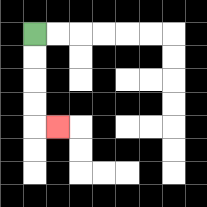{'start': '[1, 1]', 'end': '[2, 5]', 'path_directions': 'D,D,D,D,R', 'path_coordinates': '[[1, 1], [1, 2], [1, 3], [1, 4], [1, 5], [2, 5]]'}